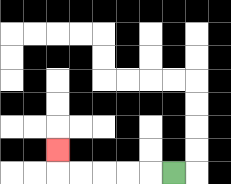{'start': '[7, 7]', 'end': '[2, 6]', 'path_directions': 'L,L,L,L,L,U', 'path_coordinates': '[[7, 7], [6, 7], [5, 7], [4, 7], [3, 7], [2, 7], [2, 6]]'}